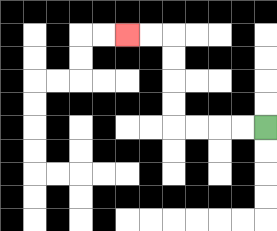{'start': '[11, 5]', 'end': '[5, 1]', 'path_directions': 'L,L,L,L,U,U,U,U,L,L', 'path_coordinates': '[[11, 5], [10, 5], [9, 5], [8, 5], [7, 5], [7, 4], [7, 3], [7, 2], [7, 1], [6, 1], [5, 1]]'}